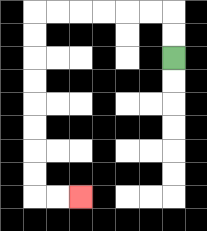{'start': '[7, 2]', 'end': '[3, 8]', 'path_directions': 'U,U,L,L,L,L,L,L,D,D,D,D,D,D,D,D,R,R', 'path_coordinates': '[[7, 2], [7, 1], [7, 0], [6, 0], [5, 0], [4, 0], [3, 0], [2, 0], [1, 0], [1, 1], [1, 2], [1, 3], [1, 4], [1, 5], [1, 6], [1, 7], [1, 8], [2, 8], [3, 8]]'}